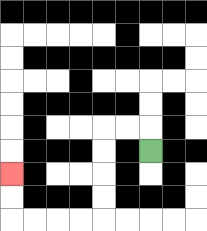{'start': '[6, 6]', 'end': '[0, 7]', 'path_directions': 'U,L,L,D,D,D,D,L,L,L,L,U,U', 'path_coordinates': '[[6, 6], [6, 5], [5, 5], [4, 5], [4, 6], [4, 7], [4, 8], [4, 9], [3, 9], [2, 9], [1, 9], [0, 9], [0, 8], [0, 7]]'}